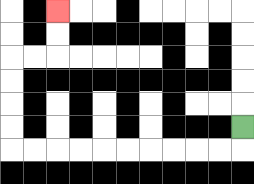{'start': '[10, 5]', 'end': '[2, 0]', 'path_directions': 'D,L,L,L,L,L,L,L,L,L,L,U,U,U,U,R,R,U,U', 'path_coordinates': '[[10, 5], [10, 6], [9, 6], [8, 6], [7, 6], [6, 6], [5, 6], [4, 6], [3, 6], [2, 6], [1, 6], [0, 6], [0, 5], [0, 4], [0, 3], [0, 2], [1, 2], [2, 2], [2, 1], [2, 0]]'}